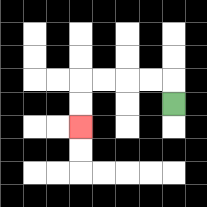{'start': '[7, 4]', 'end': '[3, 5]', 'path_directions': 'U,L,L,L,L,D,D', 'path_coordinates': '[[7, 4], [7, 3], [6, 3], [5, 3], [4, 3], [3, 3], [3, 4], [3, 5]]'}